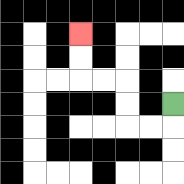{'start': '[7, 4]', 'end': '[3, 1]', 'path_directions': 'D,L,L,U,U,L,L,U,U', 'path_coordinates': '[[7, 4], [7, 5], [6, 5], [5, 5], [5, 4], [5, 3], [4, 3], [3, 3], [3, 2], [3, 1]]'}